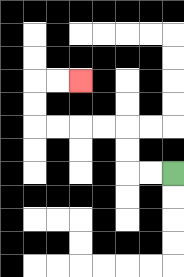{'start': '[7, 7]', 'end': '[3, 3]', 'path_directions': 'L,L,U,U,L,L,L,L,U,U,R,R', 'path_coordinates': '[[7, 7], [6, 7], [5, 7], [5, 6], [5, 5], [4, 5], [3, 5], [2, 5], [1, 5], [1, 4], [1, 3], [2, 3], [3, 3]]'}